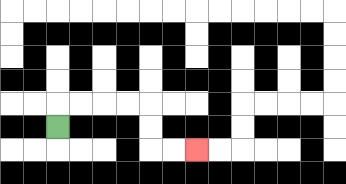{'start': '[2, 5]', 'end': '[8, 6]', 'path_directions': 'U,R,R,R,R,D,D,R,R', 'path_coordinates': '[[2, 5], [2, 4], [3, 4], [4, 4], [5, 4], [6, 4], [6, 5], [6, 6], [7, 6], [8, 6]]'}